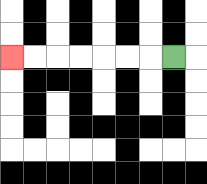{'start': '[7, 2]', 'end': '[0, 2]', 'path_directions': 'L,L,L,L,L,L,L', 'path_coordinates': '[[7, 2], [6, 2], [5, 2], [4, 2], [3, 2], [2, 2], [1, 2], [0, 2]]'}